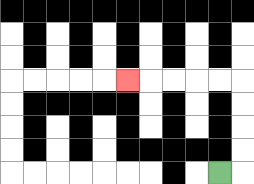{'start': '[9, 7]', 'end': '[5, 3]', 'path_directions': 'R,U,U,U,U,L,L,L,L,L', 'path_coordinates': '[[9, 7], [10, 7], [10, 6], [10, 5], [10, 4], [10, 3], [9, 3], [8, 3], [7, 3], [6, 3], [5, 3]]'}